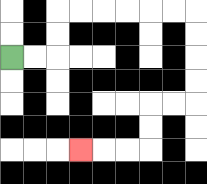{'start': '[0, 2]', 'end': '[3, 6]', 'path_directions': 'R,R,U,U,R,R,R,R,R,R,D,D,D,D,L,L,D,D,L,L,L', 'path_coordinates': '[[0, 2], [1, 2], [2, 2], [2, 1], [2, 0], [3, 0], [4, 0], [5, 0], [6, 0], [7, 0], [8, 0], [8, 1], [8, 2], [8, 3], [8, 4], [7, 4], [6, 4], [6, 5], [6, 6], [5, 6], [4, 6], [3, 6]]'}